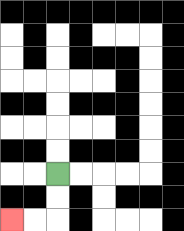{'start': '[2, 7]', 'end': '[0, 9]', 'path_directions': 'D,D,L,L', 'path_coordinates': '[[2, 7], [2, 8], [2, 9], [1, 9], [0, 9]]'}